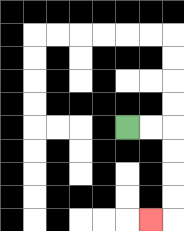{'start': '[5, 5]', 'end': '[6, 9]', 'path_directions': 'R,R,D,D,D,D,L', 'path_coordinates': '[[5, 5], [6, 5], [7, 5], [7, 6], [7, 7], [7, 8], [7, 9], [6, 9]]'}